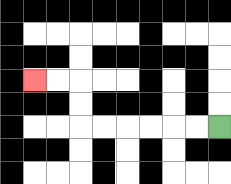{'start': '[9, 5]', 'end': '[1, 3]', 'path_directions': 'L,L,L,L,L,L,U,U,L,L', 'path_coordinates': '[[9, 5], [8, 5], [7, 5], [6, 5], [5, 5], [4, 5], [3, 5], [3, 4], [3, 3], [2, 3], [1, 3]]'}